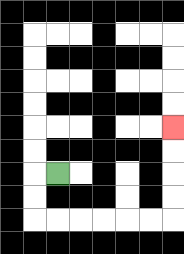{'start': '[2, 7]', 'end': '[7, 5]', 'path_directions': 'L,D,D,R,R,R,R,R,R,U,U,U,U', 'path_coordinates': '[[2, 7], [1, 7], [1, 8], [1, 9], [2, 9], [3, 9], [4, 9], [5, 9], [6, 9], [7, 9], [7, 8], [7, 7], [7, 6], [7, 5]]'}